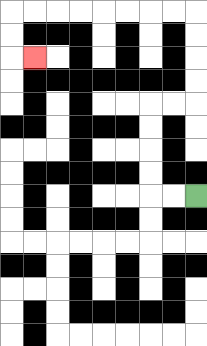{'start': '[8, 8]', 'end': '[1, 2]', 'path_directions': 'L,L,U,U,U,U,R,R,U,U,U,U,L,L,L,L,L,L,L,L,D,D,R', 'path_coordinates': '[[8, 8], [7, 8], [6, 8], [6, 7], [6, 6], [6, 5], [6, 4], [7, 4], [8, 4], [8, 3], [8, 2], [8, 1], [8, 0], [7, 0], [6, 0], [5, 0], [4, 0], [3, 0], [2, 0], [1, 0], [0, 0], [0, 1], [0, 2], [1, 2]]'}